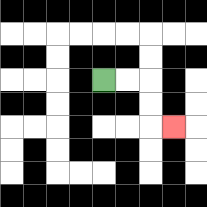{'start': '[4, 3]', 'end': '[7, 5]', 'path_directions': 'R,R,D,D,R', 'path_coordinates': '[[4, 3], [5, 3], [6, 3], [6, 4], [6, 5], [7, 5]]'}